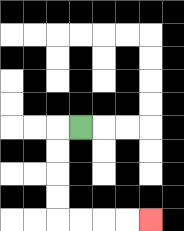{'start': '[3, 5]', 'end': '[6, 9]', 'path_directions': 'L,D,D,D,D,R,R,R,R', 'path_coordinates': '[[3, 5], [2, 5], [2, 6], [2, 7], [2, 8], [2, 9], [3, 9], [4, 9], [5, 9], [6, 9]]'}